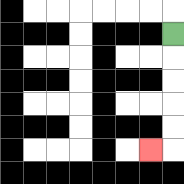{'start': '[7, 1]', 'end': '[6, 6]', 'path_directions': 'D,D,D,D,D,L', 'path_coordinates': '[[7, 1], [7, 2], [7, 3], [7, 4], [7, 5], [7, 6], [6, 6]]'}